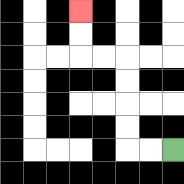{'start': '[7, 6]', 'end': '[3, 0]', 'path_directions': 'L,L,U,U,U,U,L,L,U,U', 'path_coordinates': '[[7, 6], [6, 6], [5, 6], [5, 5], [5, 4], [5, 3], [5, 2], [4, 2], [3, 2], [3, 1], [3, 0]]'}